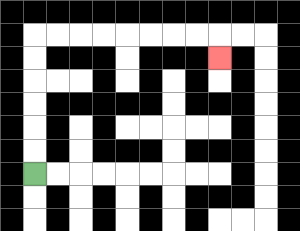{'start': '[1, 7]', 'end': '[9, 2]', 'path_directions': 'U,U,U,U,U,U,R,R,R,R,R,R,R,R,D', 'path_coordinates': '[[1, 7], [1, 6], [1, 5], [1, 4], [1, 3], [1, 2], [1, 1], [2, 1], [3, 1], [4, 1], [5, 1], [6, 1], [7, 1], [8, 1], [9, 1], [9, 2]]'}